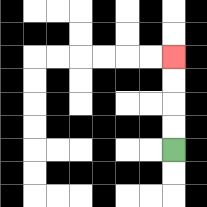{'start': '[7, 6]', 'end': '[7, 2]', 'path_directions': 'U,U,U,U', 'path_coordinates': '[[7, 6], [7, 5], [7, 4], [7, 3], [7, 2]]'}